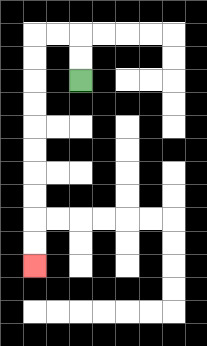{'start': '[3, 3]', 'end': '[1, 11]', 'path_directions': 'U,U,L,L,D,D,D,D,D,D,D,D,D,D', 'path_coordinates': '[[3, 3], [3, 2], [3, 1], [2, 1], [1, 1], [1, 2], [1, 3], [1, 4], [1, 5], [1, 6], [1, 7], [1, 8], [1, 9], [1, 10], [1, 11]]'}